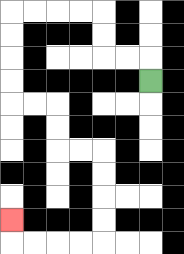{'start': '[6, 3]', 'end': '[0, 9]', 'path_directions': 'U,L,L,U,U,L,L,L,L,D,D,D,D,R,R,D,D,R,R,D,D,D,D,L,L,L,L,U', 'path_coordinates': '[[6, 3], [6, 2], [5, 2], [4, 2], [4, 1], [4, 0], [3, 0], [2, 0], [1, 0], [0, 0], [0, 1], [0, 2], [0, 3], [0, 4], [1, 4], [2, 4], [2, 5], [2, 6], [3, 6], [4, 6], [4, 7], [4, 8], [4, 9], [4, 10], [3, 10], [2, 10], [1, 10], [0, 10], [0, 9]]'}